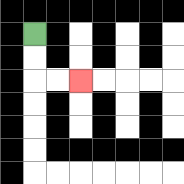{'start': '[1, 1]', 'end': '[3, 3]', 'path_directions': 'D,D,R,R', 'path_coordinates': '[[1, 1], [1, 2], [1, 3], [2, 3], [3, 3]]'}